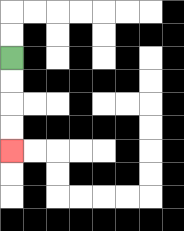{'start': '[0, 2]', 'end': '[0, 6]', 'path_directions': 'D,D,D,D', 'path_coordinates': '[[0, 2], [0, 3], [0, 4], [0, 5], [0, 6]]'}